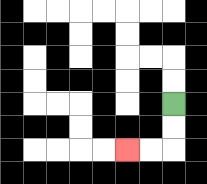{'start': '[7, 4]', 'end': '[5, 6]', 'path_directions': 'D,D,L,L', 'path_coordinates': '[[7, 4], [7, 5], [7, 6], [6, 6], [5, 6]]'}